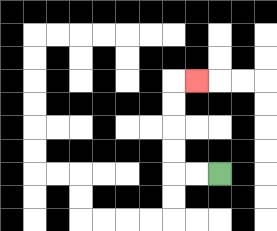{'start': '[9, 7]', 'end': '[8, 3]', 'path_directions': 'L,L,U,U,U,U,R', 'path_coordinates': '[[9, 7], [8, 7], [7, 7], [7, 6], [7, 5], [7, 4], [7, 3], [8, 3]]'}